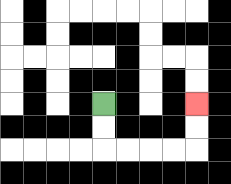{'start': '[4, 4]', 'end': '[8, 4]', 'path_directions': 'D,D,R,R,R,R,U,U', 'path_coordinates': '[[4, 4], [4, 5], [4, 6], [5, 6], [6, 6], [7, 6], [8, 6], [8, 5], [8, 4]]'}